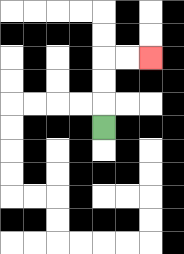{'start': '[4, 5]', 'end': '[6, 2]', 'path_directions': 'U,U,U,R,R', 'path_coordinates': '[[4, 5], [4, 4], [4, 3], [4, 2], [5, 2], [6, 2]]'}